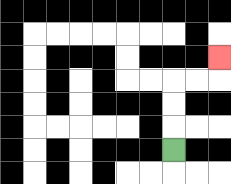{'start': '[7, 6]', 'end': '[9, 2]', 'path_directions': 'U,U,U,R,R,U', 'path_coordinates': '[[7, 6], [7, 5], [7, 4], [7, 3], [8, 3], [9, 3], [9, 2]]'}